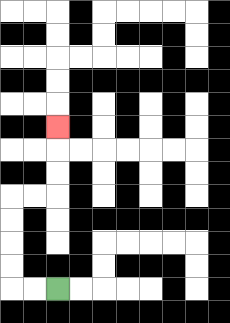{'start': '[2, 12]', 'end': '[2, 5]', 'path_directions': 'L,L,U,U,U,U,R,R,U,U,U', 'path_coordinates': '[[2, 12], [1, 12], [0, 12], [0, 11], [0, 10], [0, 9], [0, 8], [1, 8], [2, 8], [2, 7], [2, 6], [2, 5]]'}